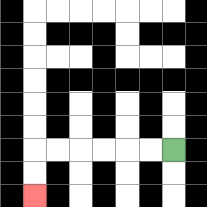{'start': '[7, 6]', 'end': '[1, 8]', 'path_directions': 'L,L,L,L,L,L,D,D', 'path_coordinates': '[[7, 6], [6, 6], [5, 6], [4, 6], [3, 6], [2, 6], [1, 6], [1, 7], [1, 8]]'}